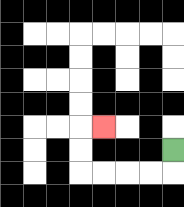{'start': '[7, 6]', 'end': '[4, 5]', 'path_directions': 'D,L,L,L,L,U,U,R', 'path_coordinates': '[[7, 6], [7, 7], [6, 7], [5, 7], [4, 7], [3, 7], [3, 6], [3, 5], [4, 5]]'}